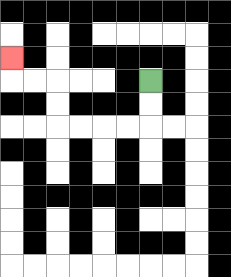{'start': '[6, 3]', 'end': '[0, 2]', 'path_directions': 'D,D,L,L,L,L,U,U,L,L,U', 'path_coordinates': '[[6, 3], [6, 4], [6, 5], [5, 5], [4, 5], [3, 5], [2, 5], [2, 4], [2, 3], [1, 3], [0, 3], [0, 2]]'}